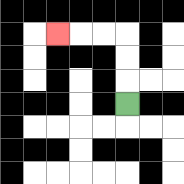{'start': '[5, 4]', 'end': '[2, 1]', 'path_directions': 'U,U,U,L,L,L', 'path_coordinates': '[[5, 4], [5, 3], [5, 2], [5, 1], [4, 1], [3, 1], [2, 1]]'}